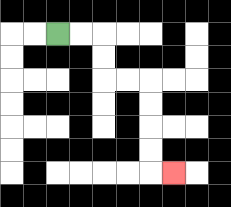{'start': '[2, 1]', 'end': '[7, 7]', 'path_directions': 'R,R,D,D,R,R,D,D,D,D,R', 'path_coordinates': '[[2, 1], [3, 1], [4, 1], [4, 2], [4, 3], [5, 3], [6, 3], [6, 4], [6, 5], [6, 6], [6, 7], [7, 7]]'}